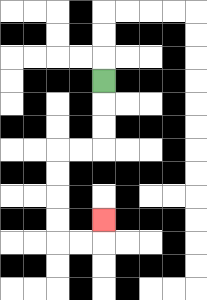{'start': '[4, 3]', 'end': '[4, 9]', 'path_directions': 'D,D,D,L,L,D,D,D,D,R,R,U', 'path_coordinates': '[[4, 3], [4, 4], [4, 5], [4, 6], [3, 6], [2, 6], [2, 7], [2, 8], [2, 9], [2, 10], [3, 10], [4, 10], [4, 9]]'}